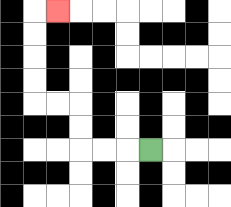{'start': '[6, 6]', 'end': '[2, 0]', 'path_directions': 'L,L,L,U,U,L,L,U,U,U,U,R', 'path_coordinates': '[[6, 6], [5, 6], [4, 6], [3, 6], [3, 5], [3, 4], [2, 4], [1, 4], [1, 3], [1, 2], [1, 1], [1, 0], [2, 0]]'}